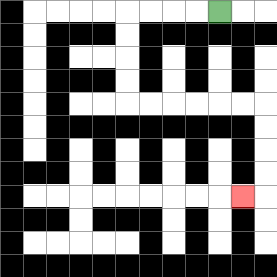{'start': '[9, 0]', 'end': '[10, 8]', 'path_directions': 'L,L,L,L,D,D,D,D,R,R,R,R,R,R,D,D,D,D,L', 'path_coordinates': '[[9, 0], [8, 0], [7, 0], [6, 0], [5, 0], [5, 1], [5, 2], [5, 3], [5, 4], [6, 4], [7, 4], [8, 4], [9, 4], [10, 4], [11, 4], [11, 5], [11, 6], [11, 7], [11, 8], [10, 8]]'}